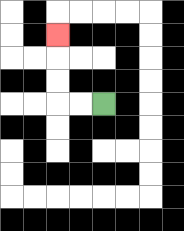{'start': '[4, 4]', 'end': '[2, 1]', 'path_directions': 'L,L,U,U,U', 'path_coordinates': '[[4, 4], [3, 4], [2, 4], [2, 3], [2, 2], [2, 1]]'}